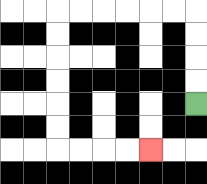{'start': '[8, 4]', 'end': '[6, 6]', 'path_directions': 'U,U,U,U,L,L,L,L,L,L,D,D,D,D,D,D,R,R,R,R', 'path_coordinates': '[[8, 4], [8, 3], [8, 2], [8, 1], [8, 0], [7, 0], [6, 0], [5, 0], [4, 0], [3, 0], [2, 0], [2, 1], [2, 2], [2, 3], [2, 4], [2, 5], [2, 6], [3, 6], [4, 6], [5, 6], [6, 6]]'}